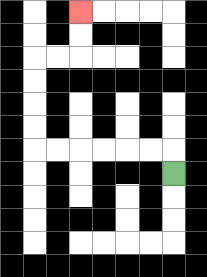{'start': '[7, 7]', 'end': '[3, 0]', 'path_directions': 'U,L,L,L,L,L,L,U,U,U,U,R,R,U,U', 'path_coordinates': '[[7, 7], [7, 6], [6, 6], [5, 6], [4, 6], [3, 6], [2, 6], [1, 6], [1, 5], [1, 4], [1, 3], [1, 2], [2, 2], [3, 2], [3, 1], [3, 0]]'}